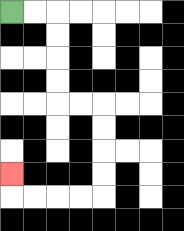{'start': '[0, 0]', 'end': '[0, 7]', 'path_directions': 'R,R,D,D,D,D,R,R,D,D,D,D,L,L,L,L,U', 'path_coordinates': '[[0, 0], [1, 0], [2, 0], [2, 1], [2, 2], [2, 3], [2, 4], [3, 4], [4, 4], [4, 5], [4, 6], [4, 7], [4, 8], [3, 8], [2, 8], [1, 8], [0, 8], [0, 7]]'}